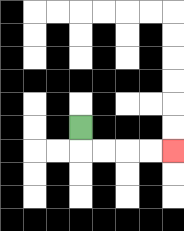{'start': '[3, 5]', 'end': '[7, 6]', 'path_directions': 'D,R,R,R,R', 'path_coordinates': '[[3, 5], [3, 6], [4, 6], [5, 6], [6, 6], [7, 6]]'}